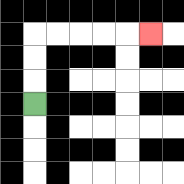{'start': '[1, 4]', 'end': '[6, 1]', 'path_directions': 'U,U,U,R,R,R,R,R', 'path_coordinates': '[[1, 4], [1, 3], [1, 2], [1, 1], [2, 1], [3, 1], [4, 1], [5, 1], [6, 1]]'}